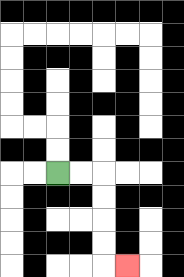{'start': '[2, 7]', 'end': '[5, 11]', 'path_directions': 'R,R,D,D,D,D,R', 'path_coordinates': '[[2, 7], [3, 7], [4, 7], [4, 8], [4, 9], [4, 10], [4, 11], [5, 11]]'}